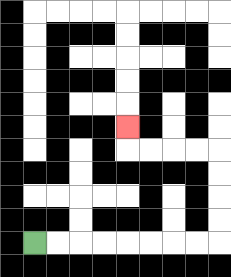{'start': '[1, 10]', 'end': '[5, 5]', 'path_directions': 'R,R,R,R,R,R,R,R,U,U,U,U,L,L,L,L,U', 'path_coordinates': '[[1, 10], [2, 10], [3, 10], [4, 10], [5, 10], [6, 10], [7, 10], [8, 10], [9, 10], [9, 9], [9, 8], [9, 7], [9, 6], [8, 6], [7, 6], [6, 6], [5, 6], [5, 5]]'}